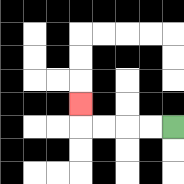{'start': '[7, 5]', 'end': '[3, 4]', 'path_directions': 'L,L,L,L,U', 'path_coordinates': '[[7, 5], [6, 5], [5, 5], [4, 5], [3, 5], [3, 4]]'}